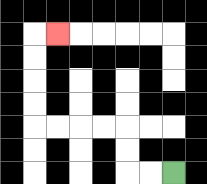{'start': '[7, 7]', 'end': '[2, 1]', 'path_directions': 'L,L,U,U,L,L,L,L,U,U,U,U,R', 'path_coordinates': '[[7, 7], [6, 7], [5, 7], [5, 6], [5, 5], [4, 5], [3, 5], [2, 5], [1, 5], [1, 4], [1, 3], [1, 2], [1, 1], [2, 1]]'}